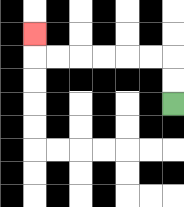{'start': '[7, 4]', 'end': '[1, 1]', 'path_directions': 'U,U,L,L,L,L,L,L,U', 'path_coordinates': '[[7, 4], [7, 3], [7, 2], [6, 2], [5, 2], [4, 2], [3, 2], [2, 2], [1, 2], [1, 1]]'}